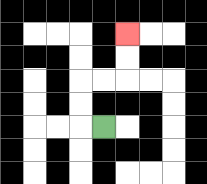{'start': '[4, 5]', 'end': '[5, 1]', 'path_directions': 'L,U,U,R,R,U,U', 'path_coordinates': '[[4, 5], [3, 5], [3, 4], [3, 3], [4, 3], [5, 3], [5, 2], [5, 1]]'}